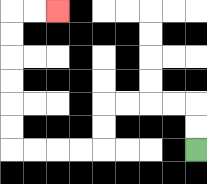{'start': '[8, 6]', 'end': '[2, 0]', 'path_directions': 'U,U,L,L,L,L,D,D,L,L,L,L,U,U,U,U,U,U,R,R', 'path_coordinates': '[[8, 6], [8, 5], [8, 4], [7, 4], [6, 4], [5, 4], [4, 4], [4, 5], [4, 6], [3, 6], [2, 6], [1, 6], [0, 6], [0, 5], [0, 4], [0, 3], [0, 2], [0, 1], [0, 0], [1, 0], [2, 0]]'}